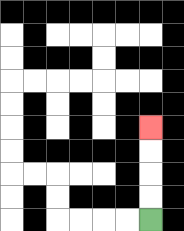{'start': '[6, 9]', 'end': '[6, 5]', 'path_directions': 'U,U,U,U', 'path_coordinates': '[[6, 9], [6, 8], [6, 7], [6, 6], [6, 5]]'}